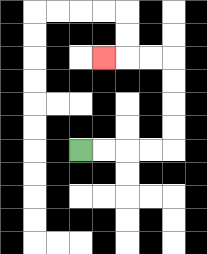{'start': '[3, 6]', 'end': '[4, 2]', 'path_directions': 'R,R,R,R,U,U,U,U,L,L,L', 'path_coordinates': '[[3, 6], [4, 6], [5, 6], [6, 6], [7, 6], [7, 5], [7, 4], [7, 3], [7, 2], [6, 2], [5, 2], [4, 2]]'}